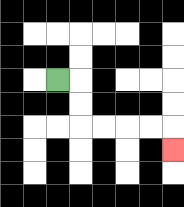{'start': '[2, 3]', 'end': '[7, 6]', 'path_directions': 'R,D,D,R,R,R,R,D', 'path_coordinates': '[[2, 3], [3, 3], [3, 4], [3, 5], [4, 5], [5, 5], [6, 5], [7, 5], [7, 6]]'}